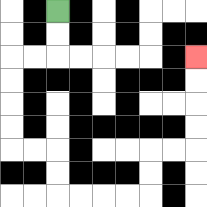{'start': '[2, 0]', 'end': '[8, 2]', 'path_directions': 'D,D,L,L,D,D,D,D,R,R,D,D,R,R,R,R,U,U,R,R,U,U,U,U', 'path_coordinates': '[[2, 0], [2, 1], [2, 2], [1, 2], [0, 2], [0, 3], [0, 4], [0, 5], [0, 6], [1, 6], [2, 6], [2, 7], [2, 8], [3, 8], [4, 8], [5, 8], [6, 8], [6, 7], [6, 6], [7, 6], [8, 6], [8, 5], [8, 4], [8, 3], [8, 2]]'}